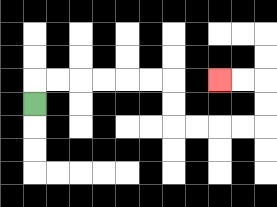{'start': '[1, 4]', 'end': '[9, 3]', 'path_directions': 'U,R,R,R,R,R,R,D,D,R,R,R,R,U,U,L,L', 'path_coordinates': '[[1, 4], [1, 3], [2, 3], [3, 3], [4, 3], [5, 3], [6, 3], [7, 3], [7, 4], [7, 5], [8, 5], [9, 5], [10, 5], [11, 5], [11, 4], [11, 3], [10, 3], [9, 3]]'}